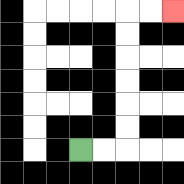{'start': '[3, 6]', 'end': '[7, 0]', 'path_directions': 'R,R,U,U,U,U,U,U,R,R', 'path_coordinates': '[[3, 6], [4, 6], [5, 6], [5, 5], [5, 4], [5, 3], [5, 2], [5, 1], [5, 0], [6, 0], [7, 0]]'}